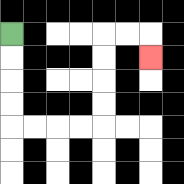{'start': '[0, 1]', 'end': '[6, 2]', 'path_directions': 'D,D,D,D,R,R,R,R,U,U,U,U,R,R,D', 'path_coordinates': '[[0, 1], [0, 2], [0, 3], [0, 4], [0, 5], [1, 5], [2, 5], [3, 5], [4, 5], [4, 4], [4, 3], [4, 2], [4, 1], [5, 1], [6, 1], [6, 2]]'}